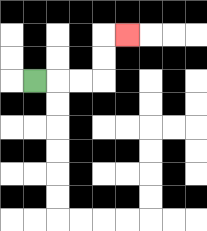{'start': '[1, 3]', 'end': '[5, 1]', 'path_directions': 'R,R,R,U,U,R', 'path_coordinates': '[[1, 3], [2, 3], [3, 3], [4, 3], [4, 2], [4, 1], [5, 1]]'}